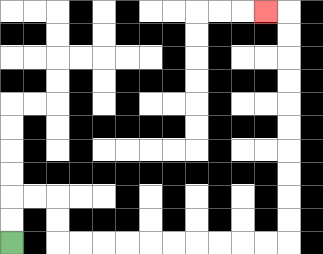{'start': '[0, 10]', 'end': '[11, 0]', 'path_directions': 'U,U,R,R,D,D,R,R,R,R,R,R,R,R,R,R,U,U,U,U,U,U,U,U,U,U,L', 'path_coordinates': '[[0, 10], [0, 9], [0, 8], [1, 8], [2, 8], [2, 9], [2, 10], [3, 10], [4, 10], [5, 10], [6, 10], [7, 10], [8, 10], [9, 10], [10, 10], [11, 10], [12, 10], [12, 9], [12, 8], [12, 7], [12, 6], [12, 5], [12, 4], [12, 3], [12, 2], [12, 1], [12, 0], [11, 0]]'}